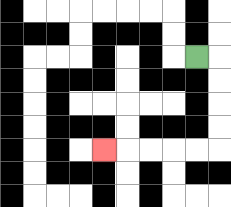{'start': '[8, 2]', 'end': '[4, 6]', 'path_directions': 'R,D,D,D,D,L,L,L,L,L', 'path_coordinates': '[[8, 2], [9, 2], [9, 3], [9, 4], [9, 5], [9, 6], [8, 6], [7, 6], [6, 6], [5, 6], [4, 6]]'}